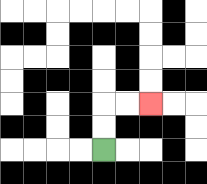{'start': '[4, 6]', 'end': '[6, 4]', 'path_directions': 'U,U,R,R', 'path_coordinates': '[[4, 6], [4, 5], [4, 4], [5, 4], [6, 4]]'}